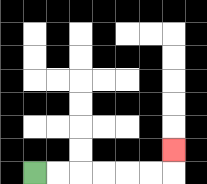{'start': '[1, 7]', 'end': '[7, 6]', 'path_directions': 'R,R,R,R,R,R,U', 'path_coordinates': '[[1, 7], [2, 7], [3, 7], [4, 7], [5, 7], [6, 7], [7, 7], [7, 6]]'}